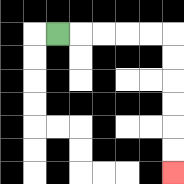{'start': '[2, 1]', 'end': '[7, 7]', 'path_directions': 'R,R,R,R,R,D,D,D,D,D,D', 'path_coordinates': '[[2, 1], [3, 1], [4, 1], [5, 1], [6, 1], [7, 1], [7, 2], [7, 3], [7, 4], [7, 5], [7, 6], [7, 7]]'}